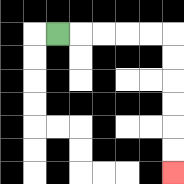{'start': '[2, 1]', 'end': '[7, 7]', 'path_directions': 'R,R,R,R,R,D,D,D,D,D,D', 'path_coordinates': '[[2, 1], [3, 1], [4, 1], [5, 1], [6, 1], [7, 1], [7, 2], [7, 3], [7, 4], [7, 5], [7, 6], [7, 7]]'}